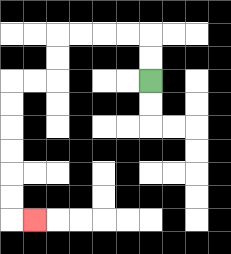{'start': '[6, 3]', 'end': '[1, 9]', 'path_directions': 'U,U,L,L,L,L,D,D,L,L,D,D,D,D,D,D,R', 'path_coordinates': '[[6, 3], [6, 2], [6, 1], [5, 1], [4, 1], [3, 1], [2, 1], [2, 2], [2, 3], [1, 3], [0, 3], [0, 4], [0, 5], [0, 6], [0, 7], [0, 8], [0, 9], [1, 9]]'}